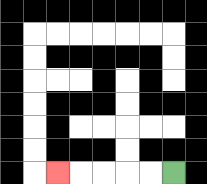{'start': '[7, 7]', 'end': '[2, 7]', 'path_directions': 'L,L,L,L,L', 'path_coordinates': '[[7, 7], [6, 7], [5, 7], [4, 7], [3, 7], [2, 7]]'}